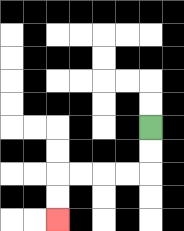{'start': '[6, 5]', 'end': '[2, 9]', 'path_directions': 'D,D,L,L,L,L,D,D', 'path_coordinates': '[[6, 5], [6, 6], [6, 7], [5, 7], [4, 7], [3, 7], [2, 7], [2, 8], [2, 9]]'}